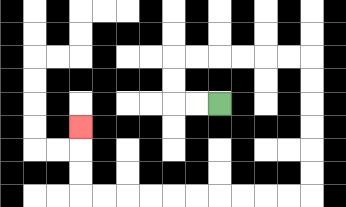{'start': '[9, 4]', 'end': '[3, 5]', 'path_directions': 'L,L,U,U,R,R,R,R,R,R,D,D,D,D,D,D,L,L,L,L,L,L,L,L,L,L,U,U,U', 'path_coordinates': '[[9, 4], [8, 4], [7, 4], [7, 3], [7, 2], [8, 2], [9, 2], [10, 2], [11, 2], [12, 2], [13, 2], [13, 3], [13, 4], [13, 5], [13, 6], [13, 7], [13, 8], [12, 8], [11, 8], [10, 8], [9, 8], [8, 8], [7, 8], [6, 8], [5, 8], [4, 8], [3, 8], [3, 7], [3, 6], [3, 5]]'}